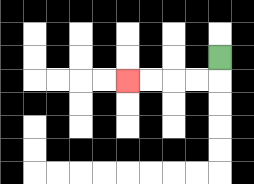{'start': '[9, 2]', 'end': '[5, 3]', 'path_directions': 'D,L,L,L,L', 'path_coordinates': '[[9, 2], [9, 3], [8, 3], [7, 3], [6, 3], [5, 3]]'}